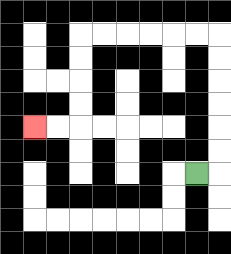{'start': '[8, 7]', 'end': '[1, 5]', 'path_directions': 'R,U,U,U,U,U,U,L,L,L,L,L,L,D,D,D,D,L,L', 'path_coordinates': '[[8, 7], [9, 7], [9, 6], [9, 5], [9, 4], [9, 3], [9, 2], [9, 1], [8, 1], [7, 1], [6, 1], [5, 1], [4, 1], [3, 1], [3, 2], [3, 3], [3, 4], [3, 5], [2, 5], [1, 5]]'}